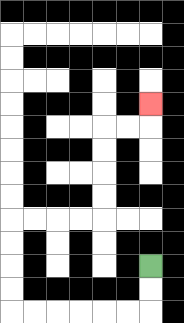{'start': '[6, 11]', 'end': '[6, 4]', 'path_directions': 'D,D,L,L,L,L,L,L,U,U,U,U,R,R,R,R,U,U,U,U,R,R,U', 'path_coordinates': '[[6, 11], [6, 12], [6, 13], [5, 13], [4, 13], [3, 13], [2, 13], [1, 13], [0, 13], [0, 12], [0, 11], [0, 10], [0, 9], [1, 9], [2, 9], [3, 9], [4, 9], [4, 8], [4, 7], [4, 6], [4, 5], [5, 5], [6, 5], [6, 4]]'}